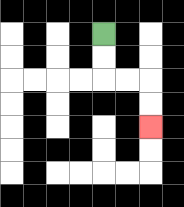{'start': '[4, 1]', 'end': '[6, 5]', 'path_directions': 'D,D,R,R,D,D', 'path_coordinates': '[[4, 1], [4, 2], [4, 3], [5, 3], [6, 3], [6, 4], [6, 5]]'}